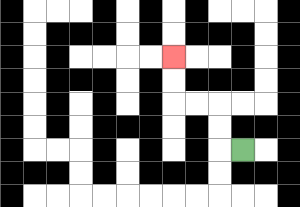{'start': '[10, 6]', 'end': '[7, 2]', 'path_directions': 'L,U,U,L,L,U,U', 'path_coordinates': '[[10, 6], [9, 6], [9, 5], [9, 4], [8, 4], [7, 4], [7, 3], [7, 2]]'}